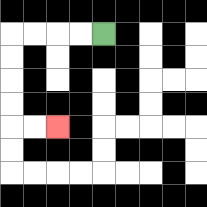{'start': '[4, 1]', 'end': '[2, 5]', 'path_directions': 'L,L,L,L,D,D,D,D,R,R', 'path_coordinates': '[[4, 1], [3, 1], [2, 1], [1, 1], [0, 1], [0, 2], [0, 3], [0, 4], [0, 5], [1, 5], [2, 5]]'}